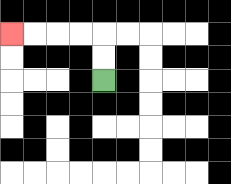{'start': '[4, 3]', 'end': '[0, 1]', 'path_directions': 'U,U,L,L,L,L', 'path_coordinates': '[[4, 3], [4, 2], [4, 1], [3, 1], [2, 1], [1, 1], [0, 1]]'}